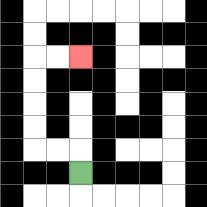{'start': '[3, 7]', 'end': '[3, 2]', 'path_directions': 'U,L,L,U,U,U,U,R,R', 'path_coordinates': '[[3, 7], [3, 6], [2, 6], [1, 6], [1, 5], [1, 4], [1, 3], [1, 2], [2, 2], [3, 2]]'}